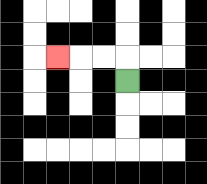{'start': '[5, 3]', 'end': '[2, 2]', 'path_directions': 'U,L,L,L', 'path_coordinates': '[[5, 3], [5, 2], [4, 2], [3, 2], [2, 2]]'}